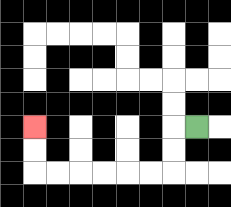{'start': '[8, 5]', 'end': '[1, 5]', 'path_directions': 'L,D,D,L,L,L,L,L,L,U,U', 'path_coordinates': '[[8, 5], [7, 5], [7, 6], [7, 7], [6, 7], [5, 7], [4, 7], [3, 7], [2, 7], [1, 7], [1, 6], [1, 5]]'}